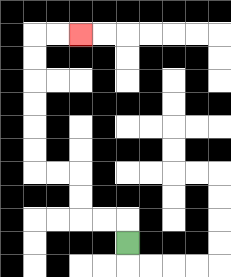{'start': '[5, 10]', 'end': '[3, 1]', 'path_directions': 'U,L,L,U,U,L,L,U,U,U,U,U,U,R,R', 'path_coordinates': '[[5, 10], [5, 9], [4, 9], [3, 9], [3, 8], [3, 7], [2, 7], [1, 7], [1, 6], [1, 5], [1, 4], [1, 3], [1, 2], [1, 1], [2, 1], [3, 1]]'}